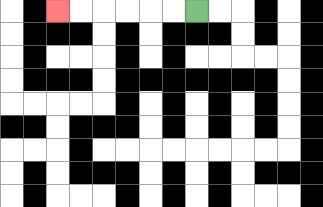{'start': '[8, 0]', 'end': '[2, 0]', 'path_directions': 'L,L,L,L,L,L', 'path_coordinates': '[[8, 0], [7, 0], [6, 0], [5, 0], [4, 0], [3, 0], [2, 0]]'}